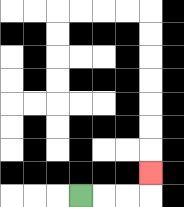{'start': '[3, 8]', 'end': '[6, 7]', 'path_directions': 'R,R,R,U', 'path_coordinates': '[[3, 8], [4, 8], [5, 8], [6, 8], [6, 7]]'}